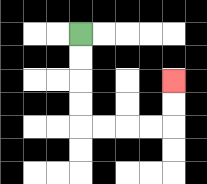{'start': '[3, 1]', 'end': '[7, 3]', 'path_directions': 'D,D,D,D,R,R,R,R,U,U', 'path_coordinates': '[[3, 1], [3, 2], [3, 3], [3, 4], [3, 5], [4, 5], [5, 5], [6, 5], [7, 5], [7, 4], [7, 3]]'}